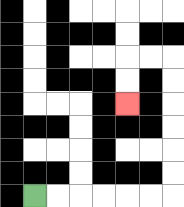{'start': '[1, 8]', 'end': '[5, 4]', 'path_directions': 'R,R,R,R,R,R,U,U,U,U,U,U,L,L,D,D', 'path_coordinates': '[[1, 8], [2, 8], [3, 8], [4, 8], [5, 8], [6, 8], [7, 8], [7, 7], [7, 6], [7, 5], [7, 4], [7, 3], [7, 2], [6, 2], [5, 2], [5, 3], [5, 4]]'}